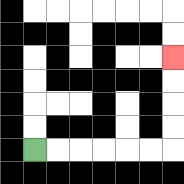{'start': '[1, 6]', 'end': '[7, 2]', 'path_directions': 'R,R,R,R,R,R,U,U,U,U', 'path_coordinates': '[[1, 6], [2, 6], [3, 6], [4, 6], [5, 6], [6, 6], [7, 6], [7, 5], [7, 4], [7, 3], [7, 2]]'}